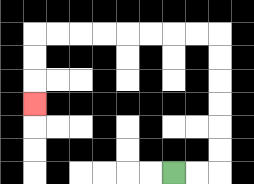{'start': '[7, 7]', 'end': '[1, 4]', 'path_directions': 'R,R,U,U,U,U,U,U,L,L,L,L,L,L,L,L,D,D,D', 'path_coordinates': '[[7, 7], [8, 7], [9, 7], [9, 6], [9, 5], [9, 4], [9, 3], [9, 2], [9, 1], [8, 1], [7, 1], [6, 1], [5, 1], [4, 1], [3, 1], [2, 1], [1, 1], [1, 2], [1, 3], [1, 4]]'}